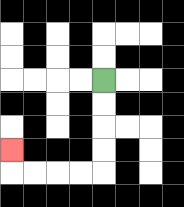{'start': '[4, 3]', 'end': '[0, 6]', 'path_directions': 'D,D,D,D,L,L,L,L,U', 'path_coordinates': '[[4, 3], [4, 4], [4, 5], [4, 6], [4, 7], [3, 7], [2, 7], [1, 7], [0, 7], [0, 6]]'}